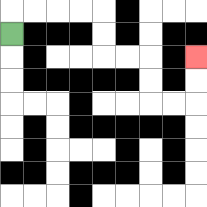{'start': '[0, 1]', 'end': '[8, 2]', 'path_directions': 'U,R,R,R,R,D,D,R,R,D,D,R,R,U,U', 'path_coordinates': '[[0, 1], [0, 0], [1, 0], [2, 0], [3, 0], [4, 0], [4, 1], [4, 2], [5, 2], [6, 2], [6, 3], [6, 4], [7, 4], [8, 4], [8, 3], [8, 2]]'}